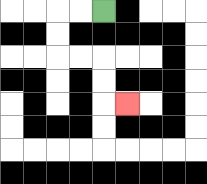{'start': '[4, 0]', 'end': '[5, 4]', 'path_directions': 'L,L,D,D,R,R,D,D,R', 'path_coordinates': '[[4, 0], [3, 0], [2, 0], [2, 1], [2, 2], [3, 2], [4, 2], [4, 3], [4, 4], [5, 4]]'}